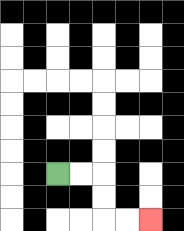{'start': '[2, 7]', 'end': '[6, 9]', 'path_directions': 'R,R,D,D,R,R', 'path_coordinates': '[[2, 7], [3, 7], [4, 7], [4, 8], [4, 9], [5, 9], [6, 9]]'}